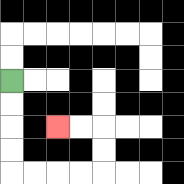{'start': '[0, 3]', 'end': '[2, 5]', 'path_directions': 'D,D,D,D,R,R,R,R,U,U,L,L', 'path_coordinates': '[[0, 3], [0, 4], [0, 5], [0, 6], [0, 7], [1, 7], [2, 7], [3, 7], [4, 7], [4, 6], [4, 5], [3, 5], [2, 5]]'}